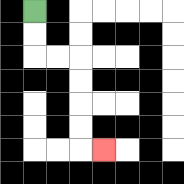{'start': '[1, 0]', 'end': '[4, 6]', 'path_directions': 'D,D,R,R,D,D,D,D,R', 'path_coordinates': '[[1, 0], [1, 1], [1, 2], [2, 2], [3, 2], [3, 3], [3, 4], [3, 5], [3, 6], [4, 6]]'}